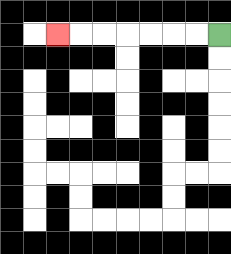{'start': '[9, 1]', 'end': '[2, 1]', 'path_directions': 'L,L,L,L,L,L,L', 'path_coordinates': '[[9, 1], [8, 1], [7, 1], [6, 1], [5, 1], [4, 1], [3, 1], [2, 1]]'}